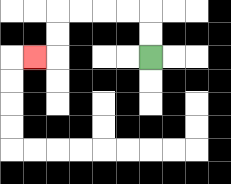{'start': '[6, 2]', 'end': '[1, 2]', 'path_directions': 'U,U,L,L,L,L,D,D,L', 'path_coordinates': '[[6, 2], [6, 1], [6, 0], [5, 0], [4, 0], [3, 0], [2, 0], [2, 1], [2, 2], [1, 2]]'}